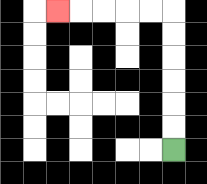{'start': '[7, 6]', 'end': '[2, 0]', 'path_directions': 'U,U,U,U,U,U,L,L,L,L,L', 'path_coordinates': '[[7, 6], [7, 5], [7, 4], [7, 3], [7, 2], [7, 1], [7, 0], [6, 0], [5, 0], [4, 0], [3, 0], [2, 0]]'}